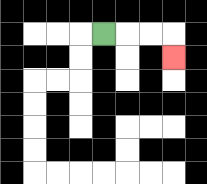{'start': '[4, 1]', 'end': '[7, 2]', 'path_directions': 'R,R,R,D', 'path_coordinates': '[[4, 1], [5, 1], [6, 1], [7, 1], [7, 2]]'}